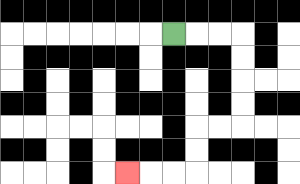{'start': '[7, 1]', 'end': '[5, 7]', 'path_directions': 'R,R,R,D,D,D,D,L,L,D,D,L,L,L', 'path_coordinates': '[[7, 1], [8, 1], [9, 1], [10, 1], [10, 2], [10, 3], [10, 4], [10, 5], [9, 5], [8, 5], [8, 6], [8, 7], [7, 7], [6, 7], [5, 7]]'}